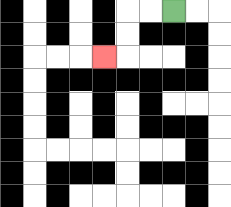{'start': '[7, 0]', 'end': '[4, 2]', 'path_directions': 'L,L,D,D,L', 'path_coordinates': '[[7, 0], [6, 0], [5, 0], [5, 1], [5, 2], [4, 2]]'}